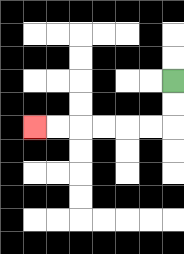{'start': '[7, 3]', 'end': '[1, 5]', 'path_directions': 'D,D,L,L,L,L,L,L', 'path_coordinates': '[[7, 3], [7, 4], [7, 5], [6, 5], [5, 5], [4, 5], [3, 5], [2, 5], [1, 5]]'}